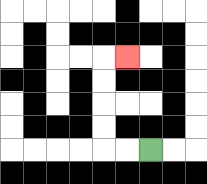{'start': '[6, 6]', 'end': '[5, 2]', 'path_directions': 'L,L,U,U,U,U,R', 'path_coordinates': '[[6, 6], [5, 6], [4, 6], [4, 5], [4, 4], [4, 3], [4, 2], [5, 2]]'}